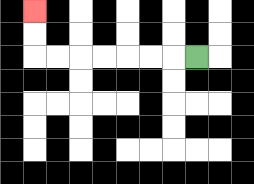{'start': '[8, 2]', 'end': '[1, 0]', 'path_directions': 'L,L,L,L,L,L,L,U,U', 'path_coordinates': '[[8, 2], [7, 2], [6, 2], [5, 2], [4, 2], [3, 2], [2, 2], [1, 2], [1, 1], [1, 0]]'}